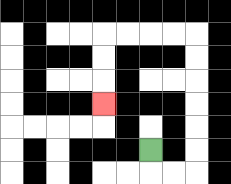{'start': '[6, 6]', 'end': '[4, 4]', 'path_directions': 'D,R,R,U,U,U,U,U,U,L,L,L,L,D,D,D', 'path_coordinates': '[[6, 6], [6, 7], [7, 7], [8, 7], [8, 6], [8, 5], [8, 4], [8, 3], [8, 2], [8, 1], [7, 1], [6, 1], [5, 1], [4, 1], [4, 2], [4, 3], [4, 4]]'}